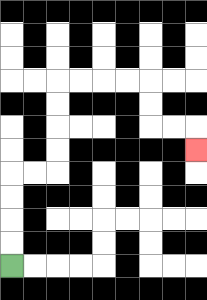{'start': '[0, 11]', 'end': '[8, 6]', 'path_directions': 'U,U,U,U,R,R,U,U,U,U,R,R,R,R,D,D,R,R,D', 'path_coordinates': '[[0, 11], [0, 10], [0, 9], [0, 8], [0, 7], [1, 7], [2, 7], [2, 6], [2, 5], [2, 4], [2, 3], [3, 3], [4, 3], [5, 3], [6, 3], [6, 4], [6, 5], [7, 5], [8, 5], [8, 6]]'}